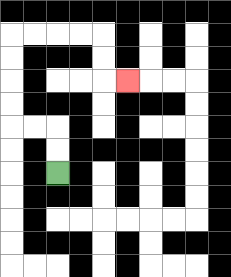{'start': '[2, 7]', 'end': '[5, 3]', 'path_directions': 'U,U,L,L,U,U,U,U,R,R,R,R,D,D,R', 'path_coordinates': '[[2, 7], [2, 6], [2, 5], [1, 5], [0, 5], [0, 4], [0, 3], [0, 2], [0, 1], [1, 1], [2, 1], [3, 1], [4, 1], [4, 2], [4, 3], [5, 3]]'}